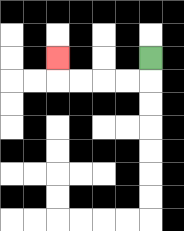{'start': '[6, 2]', 'end': '[2, 2]', 'path_directions': 'D,L,L,L,L,U', 'path_coordinates': '[[6, 2], [6, 3], [5, 3], [4, 3], [3, 3], [2, 3], [2, 2]]'}